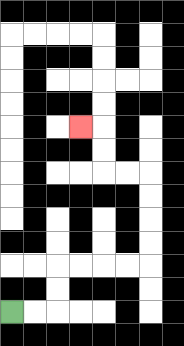{'start': '[0, 13]', 'end': '[3, 5]', 'path_directions': 'R,R,U,U,R,R,R,R,U,U,U,U,L,L,U,U,L', 'path_coordinates': '[[0, 13], [1, 13], [2, 13], [2, 12], [2, 11], [3, 11], [4, 11], [5, 11], [6, 11], [6, 10], [6, 9], [6, 8], [6, 7], [5, 7], [4, 7], [4, 6], [4, 5], [3, 5]]'}